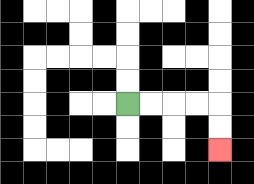{'start': '[5, 4]', 'end': '[9, 6]', 'path_directions': 'R,R,R,R,D,D', 'path_coordinates': '[[5, 4], [6, 4], [7, 4], [8, 4], [9, 4], [9, 5], [9, 6]]'}